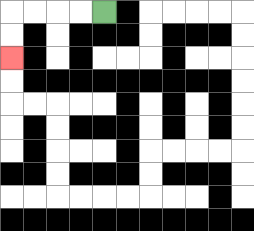{'start': '[4, 0]', 'end': '[0, 2]', 'path_directions': 'L,L,L,L,D,D', 'path_coordinates': '[[4, 0], [3, 0], [2, 0], [1, 0], [0, 0], [0, 1], [0, 2]]'}